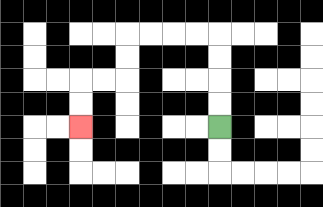{'start': '[9, 5]', 'end': '[3, 5]', 'path_directions': 'U,U,U,U,L,L,L,L,D,D,L,L,D,D', 'path_coordinates': '[[9, 5], [9, 4], [9, 3], [9, 2], [9, 1], [8, 1], [7, 1], [6, 1], [5, 1], [5, 2], [5, 3], [4, 3], [3, 3], [3, 4], [3, 5]]'}